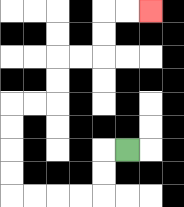{'start': '[5, 6]', 'end': '[6, 0]', 'path_directions': 'L,D,D,L,L,L,L,U,U,U,U,R,R,U,U,R,R,U,U,R,R', 'path_coordinates': '[[5, 6], [4, 6], [4, 7], [4, 8], [3, 8], [2, 8], [1, 8], [0, 8], [0, 7], [0, 6], [0, 5], [0, 4], [1, 4], [2, 4], [2, 3], [2, 2], [3, 2], [4, 2], [4, 1], [4, 0], [5, 0], [6, 0]]'}